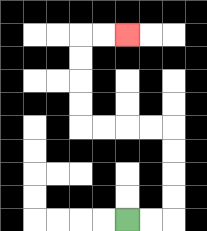{'start': '[5, 9]', 'end': '[5, 1]', 'path_directions': 'R,R,U,U,U,U,L,L,L,L,U,U,U,U,R,R', 'path_coordinates': '[[5, 9], [6, 9], [7, 9], [7, 8], [7, 7], [7, 6], [7, 5], [6, 5], [5, 5], [4, 5], [3, 5], [3, 4], [3, 3], [3, 2], [3, 1], [4, 1], [5, 1]]'}